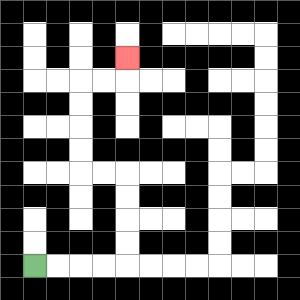{'start': '[1, 11]', 'end': '[5, 2]', 'path_directions': 'R,R,R,R,U,U,U,U,L,L,U,U,U,U,R,R,U', 'path_coordinates': '[[1, 11], [2, 11], [3, 11], [4, 11], [5, 11], [5, 10], [5, 9], [5, 8], [5, 7], [4, 7], [3, 7], [3, 6], [3, 5], [3, 4], [3, 3], [4, 3], [5, 3], [5, 2]]'}